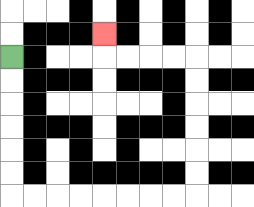{'start': '[0, 2]', 'end': '[4, 1]', 'path_directions': 'D,D,D,D,D,D,R,R,R,R,R,R,R,R,U,U,U,U,U,U,L,L,L,L,U', 'path_coordinates': '[[0, 2], [0, 3], [0, 4], [0, 5], [0, 6], [0, 7], [0, 8], [1, 8], [2, 8], [3, 8], [4, 8], [5, 8], [6, 8], [7, 8], [8, 8], [8, 7], [8, 6], [8, 5], [8, 4], [8, 3], [8, 2], [7, 2], [6, 2], [5, 2], [4, 2], [4, 1]]'}